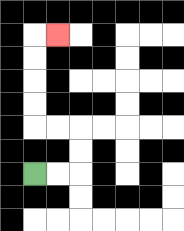{'start': '[1, 7]', 'end': '[2, 1]', 'path_directions': 'R,R,U,U,L,L,U,U,U,U,R', 'path_coordinates': '[[1, 7], [2, 7], [3, 7], [3, 6], [3, 5], [2, 5], [1, 5], [1, 4], [1, 3], [1, 2], [1, 1], [2, 1]]'}